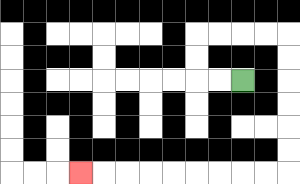{'start': '[10, 3]', 'end': '[3, 7]', 'path_directions': 'L,L,U,U,R,R,R,R,D,D,D,D,D,D,L,L,L,L,L,L,L,L,L', 'path_coordinates': '[[10, 3], [9, 3], [8, 3], [8, 2], [8, 1], [9, 1], [10, 1], [11, 1], [12, 1], [12, 2], [12, 3], [12, 4], [12, 5], [12, 6], [12, 7], [11, 7], [10, 7], [9, 7], [8, 7], [7, 7], [6, 7], [5, 7], [4, 7], [3, 7]]'}